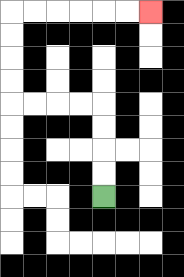{'start': '[4, 8]', 'end': '[6, 0]', 'path_directions': 'U,U,U,U,L,L,L,L,U,U,U,U,R,R,R,R,R,R', 'path_coordinates': '[[4, 8], [4, 7], [4, 6], [4, 5], [4, 4], [3, 4], [2, 4], [1, 4], [0, 4], [0, 3], [0, 2], [0, 1], [0, 0], [1, 0], [2, 0], [3, 0], [4, 0], [5, 0], [6, 0]]'}